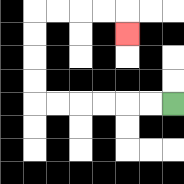{'start': '[7, 4]', 'end': '[5, 1]', 'path_directions': 'L,L,L,L,L,L,U,U,U,U,R,R,R,R,D', 'path_coordinates': '[[7, 4], [6, 4], [5, 4], [4, 4], [3, 4], [2, 4], [1, 4], [1, 3], [1, 2], [1, 1], [1, 0], [2, 0], [3, 0], [4, 0], [5, 0], [5, 1]]'}